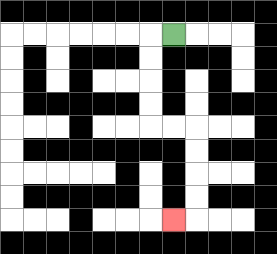{'start': '[7, 1]', 'end': '[7, 9]', 'path_directions': 'L,D,D,D,D,R,R,D,D,D,D,L', 'path_coordinates': '[[7, 1], [6, 1], [6, 2], [6, 3], [6, 4], [6, 5], [7, 5], [8, 5], [8, 6], [8, 7], [8, 8], [8, 9], [7, 9]]'}